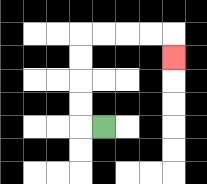{'start': '[4, 5]', 'end': '[7, 2]', 'path_directions': 'L,U,U,U,U,R,R,R,R,D', 'path_coordinates': '[[4, 5], [3, 5], [3, 4], [3, 3], [3, 2], [3, 1], [4, 1], [5, 1], [6, 1], [7, 1], [7, 2]]'}